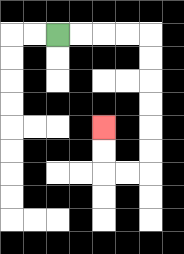{'start': '[2, 1]', 'end': '[4, 5]', 'path_directions': 'R,R,R,R,D,D,D,D,D,D,L,L,U,U', 'path_coordinates': '[[2, 1], [3, 1], [4, 1], [5, 1], [6, 1], [6, 2], [6, 3], [6, 4], [6, 5], [6, 6], [6, 7], [5, 7], [4, 7], [4, 6], [4, 5]]'}